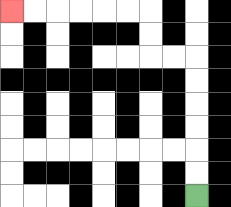{'start': '[8, 8]', 'end': '[0, 0]', 'path_directions': 'U,U,U,U,U,U,L,L,U,U,L,L,L,L,L,L', 'path_coordinates': '[[8, 8], [8, 7], [8, 6], [8, 5], [8, 4], [8, 3], [8, 2], [7, 2], [6, 2], [6, 1], [6, 0], [5, 0], [4, 0], [3, 0], [2, 0], [1, 0], [0, 0]]'}